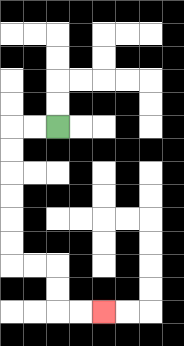{'start': '[2, 5]', 'end': '[4, 13]', 'path_directions': 'L,L,D,D,D,D,D,D,R,R,D,D,R,R', 'path_coordinates': '[[2, 5], [1, 5], [0, 5], [0, 6], [0, 7], [0, 8], [0, 9], [0, 10], [0, 11], [1, 11], [2, 11], [2, 12], [2, 13], [3, 13], [4, 13]]'}